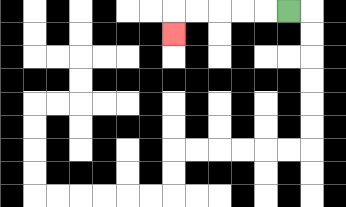{'start': '[12, 0]', 'end': '[7, 1]', 'path_directions': 'L,L,L,L,L,D', 'path_coordinates': '[[12, 0], [11, 0], [10, 0], [9, 0], [8, 0], [7, 0], [7, 1]]'}